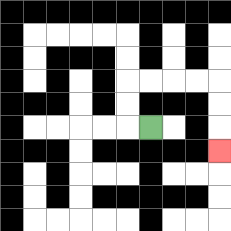{'start': '[6, 5]', 'end': '[9, 6]', 'path_directions': 'L,U,U,R,R,R,R,D,D,D', 'path_coordinates': '[[6, 5], [5, 5], [5, 4], [5, 3], [6, 3], [7, 3], [8, 3], [9, 3], [9, 4], [9, 5], [9, 6]]'}